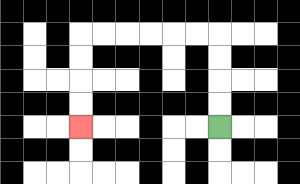{'start': '[9, 5]', 'end': '[3, 5]', 'path_directions': 'U,U,U,U,L,L,L,L,L,L,D,D,D,D', 'path_coordinates': '[[9, 5], [9, 4], [9, 3], [9, 2], [9, 1], [8, 1], [7, 1], [6, 1], [5, 1], [4, 1], [3, 1], [3, 2], [3, 3], [3, 4], [3, 5]]'}